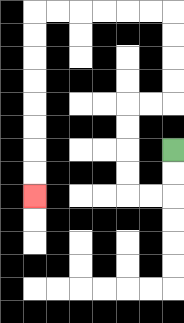{'start': '[7, 6]', 'end': '[1, 8]', 'path_directions': 'D,D,L,L,U,U,U,U,R,R,U,U,U,U,L,L,L,L,L,L,D,D,D,D,D,D,D,D', 'path_coordinates': '[[7, 6], [7, 7], [7, 8], [6, 8], [5, 8], [5, 7], [5, 6], [5, 5], [5, 4], [6, 4], [7, 4], [7, 3], [7, 2], [7, 1], [7, 0], [6, 0], [5, 0], [4, 0], [3, 0], [2, 0], [1, 0], [1, 1], [1, 2], [1, 3], [1, 4], [1, 5], [1, 6], [1, 7], [1, 8]]'}